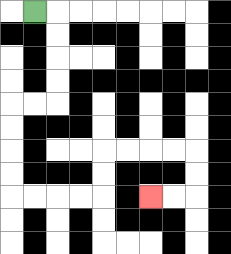{'start': '[1, 0]', 'end': '[6, 8]', 'path_directions': 'R,D,D,D,D,L,L,D,D,D,D,R,R,R,R,U,U,R,R,R,R,D,D,L,L', 'path_coordinates': '[[1, 0], [2, 0], [2, 1], [2, 2], [2, 3], [2, 4], [1, 4], [0, 4], [0, 5], [0, 6], [0, 7], [0, 8], [1, 8], [2, 8], [3, 8], [4, 8], [4, 7], [4, 6], [5, 6], [6, 6], [7, 6], [8, 6], [8, 7], [8, 8], [7, 8], [6, 8]]'}